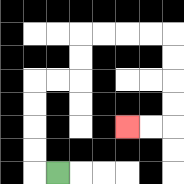{'start': '[2, 7]', 'end': '[5, 5]', 'path_directions': 'L,U,U,U,U,R,R,U,U,R,R,R,R,D,D,D,D,L,L', 'path_coordinates': '[[2, 7], [1, 7], [1, 6], [1, 5], [1, 4], [1, 3], [2, 3], [3, 3], [3, 2], [3, 1], [4, 1], [5, 1], [6, 1], [7, 1], [7, 2], [7, 3], [7, 4], [7, 5], [6, 5], [5, 5]]'}